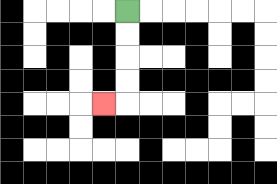{'start': '[5, 0]', 'end': '[4, 4]', 'path_directions': 'D,D,D,D,L', 'path_coordinates': '[[5, 0], [5, 1], [5, 2], [5, 3], [5, 4], [4, 4]]'}